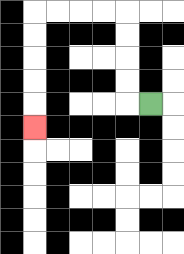{'start': '[6, 4]', 'end': '[1, 5]', 'path_directions': 'L,U,U,U,U,L,L,L,L,D,D,D,D,D', 'path_coordinates': '[[6, 4], [5, 4], [5, 3], [5, 2], [5, 1], [5, 0], [4, 0], [3, 0], [2, 0], [1, 0], [1, 1], [1, 2], [1, 3], [1, 4], [1, 5]]'}